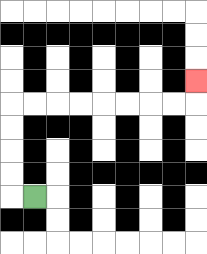{'start': '[1, 8]', 'end': '[8, 3]', 'path_directions': 'L,U,U,U,U,R,R,R,R,R,R,R,R,U', 'path_coordinates': '[[1, 8], [0, 8], [0, 7], [0, 6], [0, 5], [0, 4], [1, 4], [2, 4], [3, 4], [4, 4], [5, 4], [6, 4], [7, 4], [8, 4], [8, 3]]'}